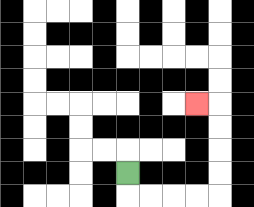{'start': '[5, 7]', 'end': '[8, 4]', 'path_directions': 'D,R,R,R,R,U,U,U,U,L', 'path_coordinates': '[[5, 7], [5, 8], [6, 8], [7, 8], [8, 8], [9, 8], [9, 7], [9, 6], [9, 5], [9, 4], [8, 4]]'}